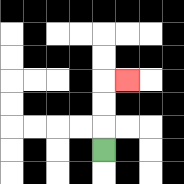{'start': '[4, 6]', 'end': '[5, 3]', 'path_directions': 'U,U,U,R', 'path_coordinates': '[[4, 6], [4, 5], [4, 4], [4, 3], [5, 3]]'}